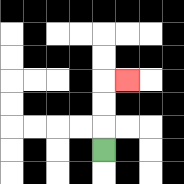{'start': '[4, 6]', 'end': '[5, 3]', 'path_directions': 'U,U,U,R', 'path_coordinates': '[[4, 6], [4, 5], [4, 4], [4, 3], [5, 3]]'}